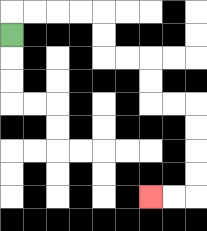{'start': '[0, 1]', 'end': '[6, 8]', 'path_directions': 'U,R,R,R,R,D,D,R,R,D,D,R,R,D,D,D,D,L,L', 'path_coordinates': '[[0, 1], [0, 0], [1, 0], [2, 0], [3, 0], [4, 0], [4, 1], [4, 2], [5, 2], [6, 2], [6, 3], [6, 4], [7, 4], [8, 4], [8, 5], [8, 6], [8, 7], [8, 8], [7, 8], [6, 8]]'}